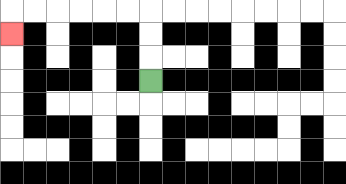{'start': '[6, 3]', 'end': '[0, 1]', 'path_directions': 'U,U,U,L,L,L,L,L,L,D', 'path_coordinates': '[[6, 3], [6, 2], [6, 1], [6, 0], [5, 0], [4, 0], [3, 0], [2, 0], [1, 0], [0, 0], [0, 1]]'}